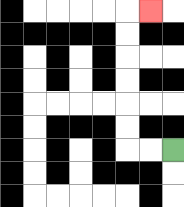{'start': '[7, 6]', 'end': '[6, 0]', 'path_directions': 'L,L,U,U,U,U,U,U,R', 'path_coordinates': '[[7, 6], [6, 6], [5, 6], [5, 5], [5, 4], [5, 3], [5, 2], [5, 1], [5, 0], [6, 0]]'}